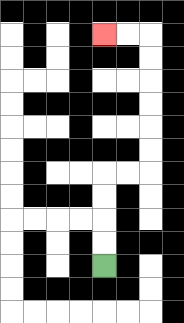{'start': '[4, 11]', 'end': '[4, 1]', 'path_directions': 'U,U,U,U,R,R,U,U,U,U,U,U,L,L', 'path_coordinates': '[[4, 11], [4, 10], [4, 9], [4, 8], [4, 7], [5, 7], [6, 7], [6, 6], [6, 5], [6, 4], [6, 3], [6, 2], [6, 1], [5, 1], [4, 1]]'}